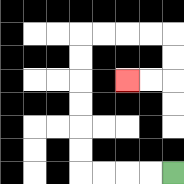{'start': '[7, 7]', 'end': '[5, 3]', 'path_directions': 'L,L,L,L,U,U,U,U,U,U,R,R,R,R,D,D,L,L', 'path_coordinates': '[[7, 7], [6, 7], [5, 7], [4, 7], [3, 7], [3, 6], [3, 5], [3, 4], [3, 3], [3, 2], [3, 1], [4, 1], [5, 1], [6, 1], [7, 1], [7, 2], [7, 3], [6, 3], [5, 3]]'}